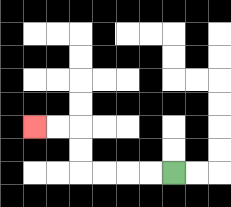{'start': '[7, 7]', 'end': '[1, 5]', 'path_directions': 'L,L,L,L,U,U,L,L', 'path_coordinates': '[[7, 7], [6, 7], [5, 7], [4, 7], [3, 7], [3, 6], [3, 5], [2, 5], [1, 5]]'}